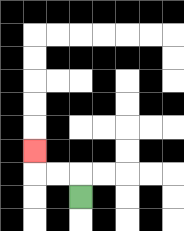{'start': '[3, 8]', 'end': '[1, 6]', 'path_directions': 'U,L,L,U', 'path_coordinates': '[[3, 8], [3, 7], [2, 7], [1, 7], [1, 6]]'}